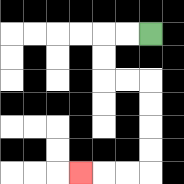{'start': '[6, 1]', 'end': '[3, 7]', 'path_directions': 'L,L,D,D,R,R,D,D,D,D,L,L,L', 'path_coordinates': '[[6, 1], [5, 1], [4, 1], [4, 2], [4, 3], [5, 3], [6, 3], [6, 4], [6, 5], [6, 6], [6, 7], [5, 7], [4, 7], [3, 7]]'}